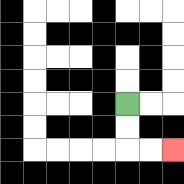{'start': '[5, 4]', 'end': '[7, 6]', 'path_directions': 'D,D,R,R', 'path_coordinates': '[[5, 4], [5, 5], [5, 6], [6, 6], [7, 6]]'}